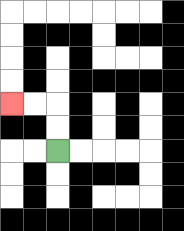{'start': '[2, 6]', 'end': '[0, 4]', 'path_directions': 'U,U,L,L', 'path_coordinates': '[[2, 6], [2, 5], [2, 4], [1, 4], [0, 4]]'}